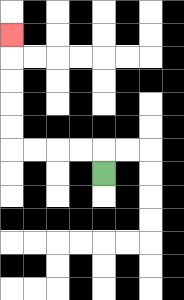{'start': '[4, 7]', 'end': '[0, 1]', 'path_directions': 'U,L,L,L,L,U,U,U,U,U', 'path_coordinates': '[[4, 7], [4, 6], [3, 6], [2, 6], [1, 6], [0, 6], [0, 5], [0, 4], [0, 3], [0, 2], [0, 1]]'}